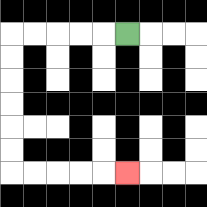{'start': '[5, 1]', 'end': '[5, 7]', 'path_directions': 'L,L,L,L,L,D,D,D,D,D,D,R,R,R,R,R', 'path_coordinates': '[[5, 1], [4, 1], [3, 1], [2, 1], [1, 1], [0, 1], [0, 2], [0, 3], [0, 4], [0, 5], [0, 6], [0, 7], [1, 7], [2, 7], [3, 7], [4, 7], [5, 7]]'}